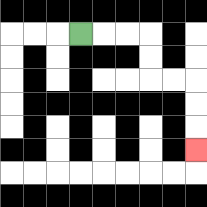{'start': '[3, 1]', 'end': '[8, 6]', 'path_directions': 'R,R,R,D,D,R,R,D,D,D', 'path_coordinates': '[[3, 1], [4, 1], [5, 1], [6, 1], [6, 2], [6, 3], [7, 3], [8, 3], [8, 4], [8, 5], [8, 6]]'}